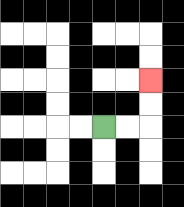{'start': '[4, 5]', 'end': '[6, 3]', 'path_directions': 'R,R,U,U', 'path_coordinates': '[[4, 5], [5, 5], [6, 5], [6, 4], [6, 3]]'}